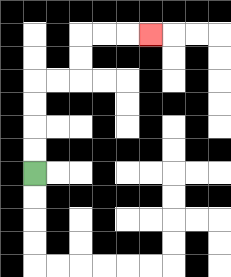{'start': '[1, 7]', 'end': '[6, 1]', 'path_directions': 'U,U,U,U,R,R,U,U,R,R,R', 'path_coordinates': '[[1, 7], [1, 6], [1, 5], [1, 4], [1, 3], [2, 3], [3, 3], [3, 2], [3, 1], [4, 1], [5, 1], [6, 1]]'}